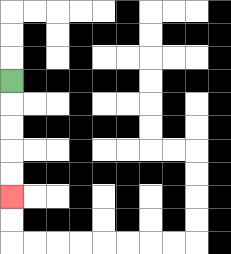{'start': '[0, 3]', 'end': '[0, 8]', 'path_directions': 'D,D,D,D,D', 'path_coordinates': '[[0, 3], [0, 4], [0, 5], [0, 6], [0, 7], [0, 8]]'}